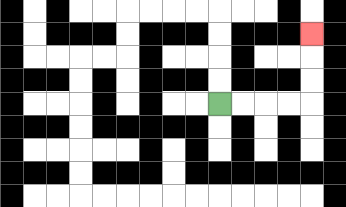{'start': '[9, 4]', 'end': '[13, 1]', 'path_directions': 'R,R,R,R,U,U,U', 'path_coordinates': '[[9, 4], [10, 4], [11, 4], [12, 4], [13, 4], [13, 3], [13, 2], [13, 1]]'}